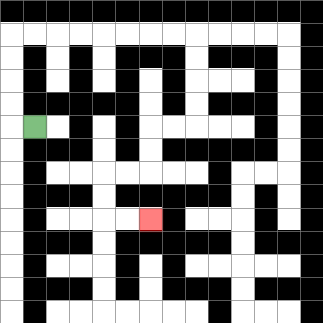{'start': '[1, 5]', 'end': '[6, 9]', 'path_directions': 'L,U,U,U,U,R,R,R,R,R,R,R,R,D,D,D,D,L,L,D,D,L,L,D,D,R,R', 'path_coordinates': '[[1, 5], [0, 5], [0, 4], [0, 3], [0, 2], [0, 1], [1, 1], [2, 1], [3, 1], [4, 1], [5, 1], [6, 1], [7, 1], [8, 1], [8, 2], [8, 3], [8, 4], [8, 5], [7, 5], [6, 5], [6, 6], [6, 7], [5, 7], [4, 7], [4, 8], [4, 9], [5, 9], [6, 9]]'}